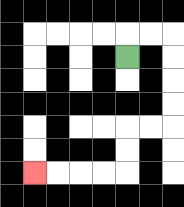{'start': '[5, 2]', 'end': '[1, 7]', 'path_directions': 'U,R,R,D,D,D,D,L,L,D,D,L,L,L,L', 'path_coordinates': '[[5, 2], [5, 1], [6, 1], [7, 1], [7, 2], [7, 3], [7, 4], [7, 5], [6, 5], [5, 5], [5, 6], [5, 7], [4, 7], [3, 7], [2, 7], [1, 7]]'}